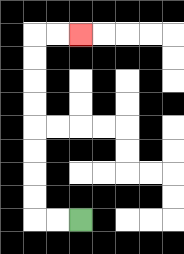{'start': '[3, 9]', 'end': '[3, 1]', 'path_directions': 'L,L,U,U,U,U,U,U,U,U,R,R', 'path_coordinates': '[[3, 9], [2, 9], [1, 9], [1, 8], [1, 7], [1, 6], [1, 5], [1, 4], [1, 3], [1, 2], [1, 1], [2, 1], [3, 1]]'}